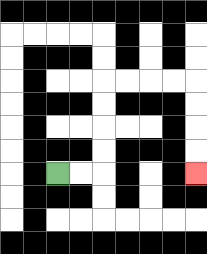{'start': '[2, 7]', 'end': '[8, 7]', 'path_directions': 'R,R,U,U,U,U,R,R,R,R,D,D,D,D', 'path_coordinates': '[[2, 7], [3, 7], [4, 7], [4, 6], [4, 5], [4, 4], [4, 3], [5, 3], [6, 3], [7, 3], [8, 3], [8, 4], [8, 5], [8, 6], [8, 7]]'}